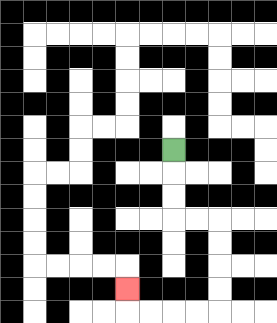{'start': '[7, 6]', 'end': '[5, 12]', 'path_directions': 'D,D,D,R,R,D,D,D,D,L,L,L,L,U', 'path_coordinates': '[[7, 6], [7, 7], [7, 8], [7, 9], [8, 9], [9, 9], [9, 10], [9, 11], [9, 12], [9, 13], [8, 13], [7, 13], [6, 13], [5, 13], [5, 12]]'}